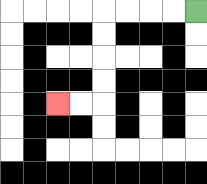{'start': '[8, 0]', 'end': '[2, 4]', 'path_directions': 'L,L,L,L,D,D,D,D,L,L', 'path_coordinates': '[[8, 0], [7, 0], [6, 0], [5, 0], [4, 0], [4, 1], [4, 2], [4, 3], [4, 4], [3, 4], [2, 4]]'}